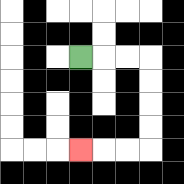{'start': '[3, 2]', 'end': '[3, 6]', 'path_directions': 'R,R,R,D,D,D,D,L,L,L', 'path_coordinates': '[[3, 2], [4, 2], [5, 2], [6, 2], [6, 3], [6, 4], [6, 5], [6, 6], [5, 6], [4, 6], [3, 6]]'}